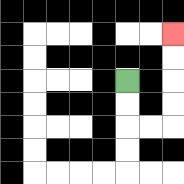{'start': '[5, 3]', 'end': '[7, 1]', 'path_directions': 'D,D,R,R,U,U,U,U', 'path_coordinates': '[[5, 3], [5, 4], [5, 5], [6, 5], [7, 5], [7, 4], [7, 3], [7, 2], [7, 1]]'}